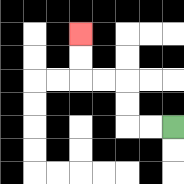{'start': '[7, 5]', 'end': '[3, 1]', 'path_directions': 'L,L,U,U,L,L,U,U', 'path_coordinates': '[[7, 5], [6, 5], [5, 5], [5, 4], [5, 3], [4, 3], [3, 3], [3, 2], [3, 1]]'}